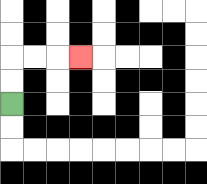{'start': '[0, 4]', 'end': '[3, 2]', 'path_directions': 'U,U,R,R,R', 'path_coordinates': '[[0, 4], [0, 3], [0, 2], [1, 2], [2, 2], [3, 2]]'}